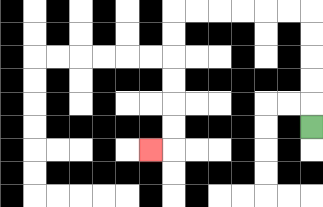{'start': '[13, 5]', 'end': '[6, 6]', 'path_directions': 'U,U,U,U,U,L,L,L,L,L,L,D,D,D,D,D,D,L', 'path_coordinates': '[[13, 5], [13, 4], [13, 3], [13, 2], [13, 1], [13, 0], [12, 0], [11, 0], [10, 0], [9, 0], [8, 0], [7, 0], [7, 1], [7, 2], [7, 3], [7, 4], [7, 5], [7, 6], [6, 6]]'}